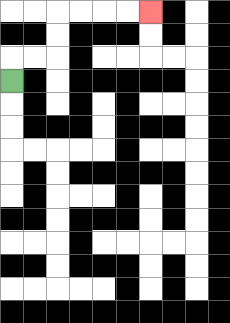{'start': '[0, 3]', 'end': '[6, 0]', 'path_directions': 'U,R,R,U,U,R,R,R,R', 'path_coordinates': '[[0, 3], [0, 2], [1, 2], [2, 2], [2, 1], [2, 0], [3, 0], [4, 0], [5, 0], [6, 0]]'}